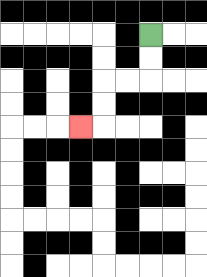{'start': '[6, 1]', 'end': '[3, 5]', 'path_directions': 'D,D,L,L,D,D,L', 'path_coordinates': '[[6, 1], [6, 2], [6, 3], [5, 3], [4, 3], [4, 4], [4, 5], [3, 5]]'}